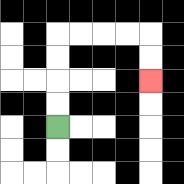{'start': '[2, 5]', 'end': '[6, 3]', 'path_directions': 'U,U,U,U,R,R,R,R,D,D', 'path_coordinates': '[[2, 5], [2, 4], [2, 3], [2, 2], [2, 1], [3, 1], [4, 1], [5, 1], [6, 1], [6, 2], [6, 3]]'}